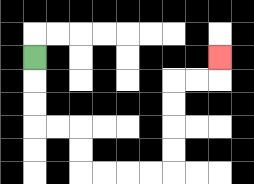{'start': '[1, 2]', 'end': '[9, 2]', 'path_directions': 'D,D,D,R,R,D,D,R,R,R,R,U,U,U,U,R,R,U', 'path_coordinates': '[[1, 2], [1, 3], [1, 4], [1, 5], [2, 5], [3, 5], [3, 6], [3, 7], [4, 7], [5, 7], [6, 7], [7, 7], [7, 6], [7, 5], [7, 4], [7, 3], [8, 3], [9, 3], [9, 2]]'}